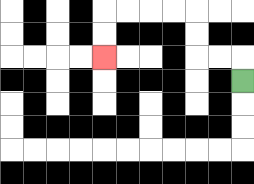{'start': '[10, 3]', 'end': '[4, 2]', 'path_directions': 'U,L,L,U,U,L,L,L,L,D,D', 'path_coordinates': '[[10, 3], [10, 2], [9, 2], [8, 2], [8, 1], [8, 0], [7, 0], [6, 0], [5, 0], [4, 0], [4, 1], [4, 2]]'}